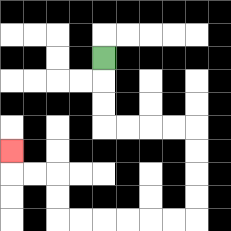{'start': '[4, 2]', 'end': '[0, 6]', 'path_directions': 'D,D,D,R,R,R,R,D,D,D,D,L,L,L,L,L,L,U,U,L,L,U', 'path_coordinates': '[[4, 2], [4, 3], [4, 4], [4, 5], [5, 5], [6, 5], [7, 5], [8, 5], [8, 6], [8, 7], [8, 8], [8, 9], [7, 9], [6, 9], [5, 9], [4, 9], [3, 9], [2, 9], [2, 8], [2, 7], [1, 7], [0, 7], [0, 6]]'}